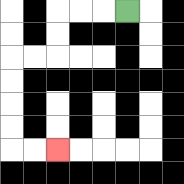{'start': '[5, 0]', 'end': '[2, 6]', 'path_directions': 'L,L,L,D,D,L,L,D,D,D,D,R,R', 'path_coordinates': '[[5, 0], [4, 0], [3, 0], [2, 0], [2, 1], [2, 2], [1, 2], [0, 2], [0, 3], [0, 4], [0, 5], [0, 6], [1, 6], [2, 6]]'}